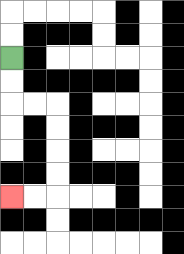{'start': '[0, 2]', 'end': '[0, 8]', 'path_directions': 'D,D,R,R,D,D,D,D,L,L', 'path_coordinates': '[[0, 2], [0, 3], [0, 4], [1, 4], [2, 4], [2, 5], [2, 6], [2, 7], [2, 8], [1, 8], [0, 8]]'}